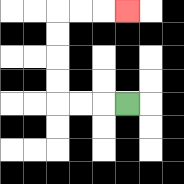{'start': '[5, 4]', 'end': '[5, 0]', 'path_directions': 'L,L,L,U,U,U,U,R,R,R', 'path_coordinates': '[[5, 4], [4, 4], [3, 4], [2, 4], [2, 3], [2, 2], [2, 1], [2, 0], [3, 0], [4, 0], [5, 0]]'}